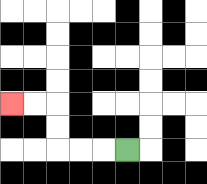{'start': '[5, 6]', 'end': '[0, 4]', 'path_directions': 'L,L,L,U,U,L,L', 'path_coordinates': '[[5, 6], [4, 6], [3, 6], [2, 6], [2, 5], [2, 4], [1, 4], [0, 4]]'}